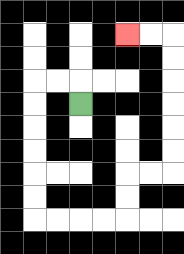{'start': '[3, 4]', 'end': '[5, 1]', 'path_directions': 'U,L,L,D,D,D,D,D,D,R,R,R,R,U,U,R,R,U,U,U,U,U,U,L,L', 'path_coordinates': '[[3, 4], [3, 3], [2, 3], [1, 3], [1, 4], [1, 5], [1, 6], [1, 7], [1, 8], [1, 9], [2, 9], [3, 9], [4, 9], [5, 9], [5, 8], [5, 7], [6, 7], [7, 7], [7, 6], [7, 5], [7, 4], [7, 3], [7, 2], [7, 1], [6, 1], [5, 1]]'}